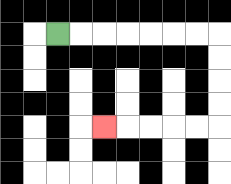{'start': '[2, 1]', 'end': '[4, 5]', 'path_directions': 'R,R,R,R,R,R,R,D,D,D,D,L,L,L,L,L', 'path_coordinates': '[[2, 1], [3, 1], [4, 1], [5, 1], [6, 1], [7, 1], [8, 1], [9, 1], [9, 2], [9, 3], [9, 4], [9, 5], [8, 5], [7, 5], [6, 5], [5, 5], [4, 5]]'}